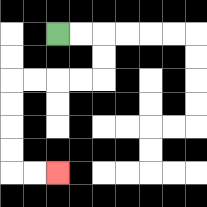{'start': '[2, 1]', 'end': '[2, 7]', 'path_directions': 'R,R,D,D,L,L,L,L,D,D,D,D,R,R', 'path_coordinates': '[[2, 1], [3, 1], [4, 1], [4, 2], [4, 3], [3, 3], [2, 3], [1, 3], [0, 3], [0, 4], [0, 5], [0, 6], [0, 7], [1, 7], [2, 7]]'}